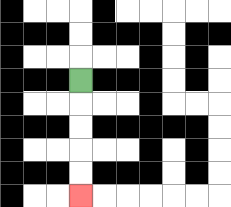{'start': '[3, 3]', 'end': '[3, 8]', 'path_directions': 'D,D,D,D,D', 'path_coordinates': '[[3, 3], [3, 4], [3, 5], [3, 6], [3, 7], [3, 8]]'}